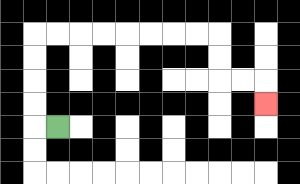{'start': '[2, 5]', 'end': '[11, 4]', 'path_directions': 'L,U,U,U,U,R,R,R,R,R,R,R,R,D,D,R,R,D', 'path_coordinates': '[[2, 5], [1, 5], [1, 4], [1, 3], [1, 2], [1, 1], [2, 1], [3, 1], [4, 1], [5, 1], [6, 1], [7, 1], [8, 1], [9, 1], [9, 2], [9, 3], [10, 3], [11, 3], [11, 4]]'}